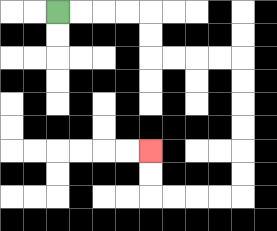{'start': '[2, 0]', 'end': '[6, 6]', 'path_directions': 'R,R,R,R,D,D,R,R,R,R,D,D,D,D,D,D,L,L,L,L,U,U', 'path_coordinates': '[[2, 0], [3, 0], [4, 0], [5, 0], [6, 0], [6, 1], [6, 2], [7, 2], [8, 2], [9, 2], [10, 2], [10, 3], [10, 4], [10, 5], [10, 6], [10, 7], [10, 8], [9, 8], [8, 8], [7, 8], [6, 8], [6, 7], [6, 6]]'}